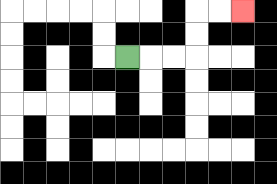{'start': '[5, 2]', 'end': '[10, 0]', 'path_directions': 'R,R,R,U,U,R,R', 'path_coordinates': '[[5, 2], [6, 2], [7, 2], [8, 2], [8, 1], [8, 0], [9, 0], [10, 0]]'}